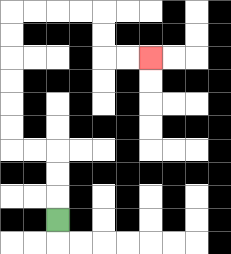{'start': '[2, 9]', 'end': '[6, 2]', 'path_directions': 'U,U,U,L,L,U,U,U,U,U,U,R,R,R,R,D,D,R,R', 'path_coordinates': '[[2, 9], [2, 8], [2, 7], [2, 6], [1, 6], [0, 6], [0, 5], [0, 4], [0, 3], [0, 2], [0, 1], [0, 0], [1, 0], [2, 0], [3, 0], [4, 0], [4, 1], [4, 2], [5, 2], [6, 2]]'}